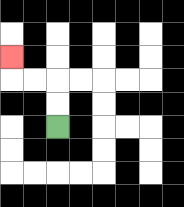{'start': '[2, 5]', 'end': '[0, 2]', 'path_directions': 'U,U,L,L,U', 'path_coordinates': '[[2, 5], [2, 4], [2, 3], [1, 3], [0, 3], [0, 2]]'}